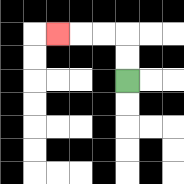{'start': '[5, 3]', 'end': '[2, 1]', 'path_directions': 'U,U,L,L,L', 'path_coordinates': '[[5, 3], [5, 2], [5, 1], [4, 1], [3, 1], [2, 1]]'}